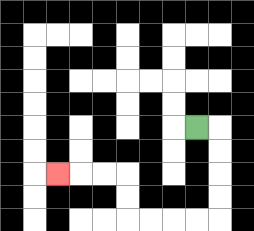{'start': '[8, 5]', 'end': '[2, 7]', 'path_directions': 'R,D,D,D,D,L,L,L,L,U,U,L,L,L', 'path_coordinates': '[[8, 5], [9, 5], [9, 6], [9, 7], [9, 8], [9, 9], [8, 9], [7, 9], [6, 9], [5, 9], [5, 8], [5, 7], [4, 7], [3, 7], [2, 7]]'}